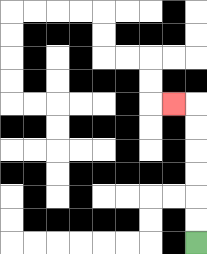{'start': '[8, 10]', 'end': '[7, 4]', 'path_directions': 'U,U,U,U,U,U,L', 'path_coordinates': '[[8, 10], [8, 9], [8, 8], [8, 7], [8, 6], [8, 5], [8, 4], [7, 4]]'}